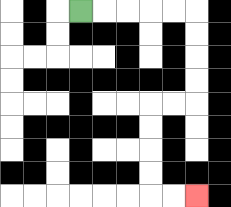{'start': '[3, 0]', 'end': '[8, 8]', 'path_directions': 'R,R,R,R,R,D,D,D,D,L,L,D,D,D,D,R,R', 'path_coordinates': '[[3, 0], [4, 0], [5, 0], [6, 0], [7, 0], [8, 0], [8, 1], [8, 2], [8, 3], [8, 4], [7, 4], [6, 4], [6, 5], [6, 6], [6, 7], [6, 8], [7, 8], [8, 8]]'}